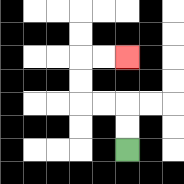{'start': '[5, 6]', 'end': '[5, 2]', 'path_directions': 'U,U,L,L,U,U,R,R', 'path_coordinates': '[[5, 6], [5, 5], [5, 4], [4, 4], [3, 4], [3, 3], [3, 2], [4, 2], [5, 2]]'}